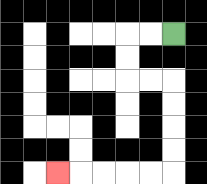{'start': '[7, 1]', 'end': '[2, 7]', 'path_directions': 'L,L,D,D,R,R,D,D,D,D,L,L,L,L,L', 'path_coordinates': '[[7, 1], [6, 1], [5, 1], [5, 2], [5, 3], [6, 3], [7, 3], [7, 4], [7, 5], [7, 6], [7, 7], [6, 7], [5, 7], [4, 7], [3, 7], [2, 7]]'}